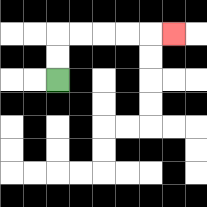{'start': '[2, 3]', 'end': '[7, 1]', 'path_directions': 'U,U,R,R,R,R,R', 'path_coordinates': '[[2, 3], [2, 2], [2, 1], [3, 1], [4, 1], [5, 1], [6, 1], [7, 1]]'}